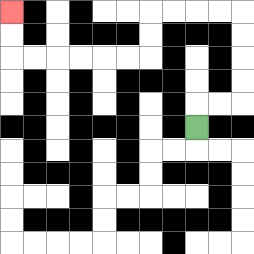{'start': '[8, 5]', 'end': '[0, 0]', 'path_directions': 'U,R,R,U,U,U,U,L,L,L,L,D,D,L,L,L,L,L,L,U,U', 'path_coordinates': '[[8, 5], [8, 4], [9, 4], [10, 4], [10, 3], [10, 2], [10, 1], [10, 0], [9, 0], [8, 0], [7, 0], [6, 0], [6, 1], [6, 2], [5, 2], [4, 2], [3, 2], [2, 2], [1, 2], [0, 2], [0, 1], [0, 0]]'}